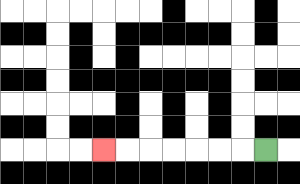{'start': '[11, 6]', 'end': '[4, 6]', 'path_directions': 'L,L,L,L,L,L,L', 'path_coordinates': '[[11, 6], [10, 6], [9, 6], [8, 6], [7, 6], [6, 6], [5, 6], [4, 6]]'}